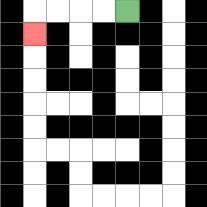{'start': '[5, 0]', 'end': '[1, 1]', 'path_directions': 'L,L,L,L,D', 'path_coordinates': '[[5, 0], [4, 0], [3, 0], [2, 0], [1, 0], [1, 1]]'}